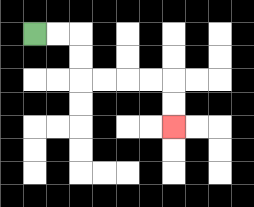{'start': '[1, 1]', 'end': '[7, 5]', 'path_directions': 'R,R,D,D,R,R,R,R,D,D', 'path_coordinates': '[[1, 1], [2, 1], [3, 1], [3, 2], [3, 3], [4, 3], [5, 3], [6, 3], [7, 3], [7, 4], [7, 5]]'}